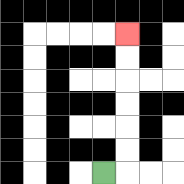{'start': '[4, 7]', 'end': '[5, 1]', 'path_directions': 'R,U,U,U,U,U,U', 'path_coordinates': '[[4, 7], [5, 7], [5, 6], [5, 5], [5, 4], [5, 3], [5, 2], [5, 1]]'}